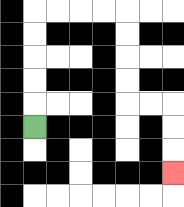{'start': '[1, 5]', 'end': '[7, 7]', 'path_directions': 'U,U,U,U,U,R,R,R,R,D,D,D,D,R,R,D,D,D', 'path_coordinates': '[[1, 5], [1, 4], [1, 3], [1, 2], [1, 1], [1, 0], [2, 0], [3, 0], [4, 0], [5, 0], [5, 1], [5, 2], [5, 3], [5, 4], [6, 4], [7, 4], [7, 5], [7, 6], [7, 7]]'}